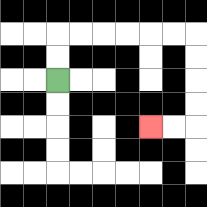{'start': '[2, 3]', 'end': '[6, 5]', 'path_directions': 'U,U,R,R,R,R,R,R,D,D,D,D,L,L', 'path_coordinates': '[[2, 3], [2, 2], [2, 1], [3, 1], [4, 1], [5, 1], [6, 1], [7, 1], [8, 1], [8, 2], [8, 3], [8, 4], [8, 5], [7, 5], [6, 5]]'}